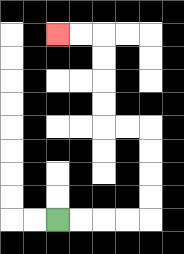{'start': '[2, 9]', 'end': '[2, 1]', 'path_directions': 'R,R,R,R,U,U,U,U,L,L,U,U,U,U,L,L', 'path_coordinates': '[[2, 9], [3, 9], [4, 9], [5, 9], [6, 9], [6, 8], [6, 7], [6, 6], [6, 5], [5, 5], [4, 5], [4, 4], [4, 3], [4, 2], [4, 1], [3, 1], [2, 1]]'}